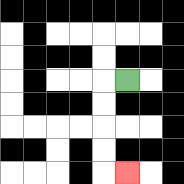{'start': '[5, 3]', 'end': '[5, 7]', 'path_directions': 'L,D,D,D,D,R', 'path_coordinates': '[[5, 3], [4, 3], [4, 4], [4, 5], [4, 6], [4, 7], [5, 7]]'}